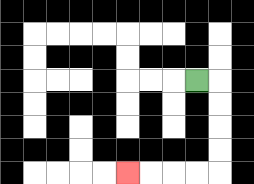{'start': '[8, 3]', 'end': '[5, 7]', 'path_directions': 'R,D,D,D,D,L,L,L,L', 'path_coordinates': '[[8, 3], [9, 3], [9, 4], [9, 5], [9, 6], [9, 7], [8, 7], [7, 7], [6, 7], [5, 7]]'}